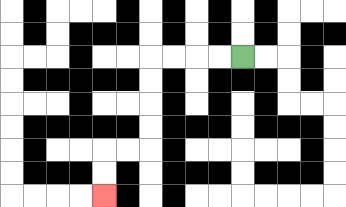{'start': '[10, 2]', 'end': '[4, 8]', 'path_directions': 'L,L,L,L,D,D,D,D,L,L,D,D', 'path_coordinates': '[[10, 2], [9, 2], [8, 2], [7, 2], [6, 2], [6, 3], [6, 4], [6, 5], [6, 6], [5, 6], [4, 6], [4, 7], [4, 8]]'}